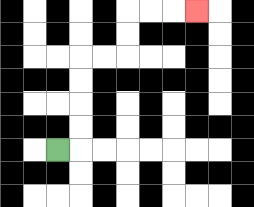{'start': '[2, 6]', 'end': '[8, 0]', 'path_directions': 'R,U,U,U,U,R,R,U,U,R,R,R', 'path_coordinates': '[[2, 6], [3, 6], [3, 5], [3, 4], [3, 3], [3, 2], [4, 2], [5, 2], [5, 1], [5, 0], [6, 0], [7, 0], [8, 0]]'}